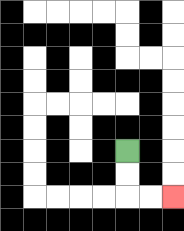{'start': '[5, 6]', 'end': '[7, 8]', 'path_directions': 'D,D,R,R', 'path_coordinates': '[[5, 6], [5, 7], [5, 8], [6, 8], [7, 8]]'}